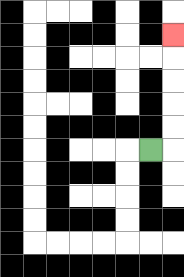{'start': '[6, 6]', 'end': '[7, 1]', 'path_directions': 'R,U,U,U,U,U', 'path_coordinates': '[[6, 6], [7, 6], [7, 5], [7, 4], [7, 3], [7, 2], [7, 1]]'}